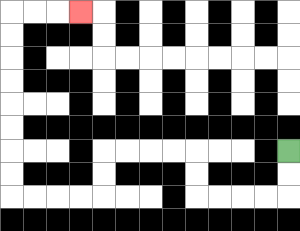{'start': '[12, 6]', 'end': '[3, 0]', 'path_directions': 'D,D,L,L,L,L,U,U,L,L,L,L,D,D,L,L,L,L,U,U,U,U,U,U,U,U,R,R,R', 'path_coordinates': '[[12, 6], [12, 7], [12, 8], [11, 8], [10, 8], [9, 8], [8, 8], [8, 7], [8, 6], [7, 6], [6, 6], [5, 6], [4, 6], [4, 7], [4, 8], [3, 8], [2, 8], [1, 8], [0, 8], [0, 7], [0, 6], [0, 5], [0, 4], [0, 3], [0, 2], [0, 1], [0, 0], [1, 0], [2, 0], [3, 0]]'}